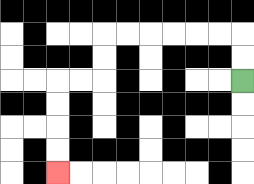{'start': '[10, 3]', 'end': '[2, 7]', 'path_directions': 'U,U,L,L,L,L,L,L,D,D,L,L,D,D,D,D', 'path_coordinates': '[[10, 3], [10, 2], [10, 1], [9, 1], [8, 1], [7, 1], [6, 1], [5, 1], [4, 1], [4, 2], [4, 3], [3, 3], [2, 3], [2, 4], [2, 5], [2, 6], [2, 7]]'}